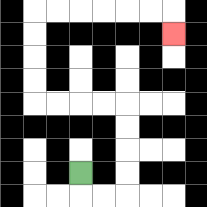{'start': '[3, 7]', 'end': '[7, 1]', 'path_directions': 'D,R,R,U,U,U,U,L,L,L,L,U,U,U,U,R,R,R,R,R,R,D', 'path_coordinates': '[[3, 7], [3, 8], [4, 8], [5, 8], [5, 7], [5, 6], [5, 5], [5, 4], [4, 4], [3, 4], [2, 4], [1, 4], [1, 3], [1, 2], [1, 1], [1, 0], [2, 0], [3, 0], [4, 0], [5, 0], [6, 0], [7, 0], [7, 1]]'}